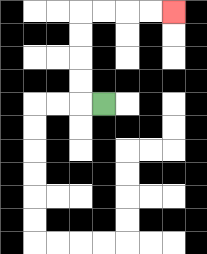{'start': '[4, 4]', 'end': '[7, 0]', 'path_directions': 'L,U,U,U,U,R,R,R,R', 'path_coordinates': '[[4, 4], [3, 4], [3, 3], [3, 2], [3, 1], [3, 0], [4, 0], [5, 0], [6, 0], [7, 0]]'}